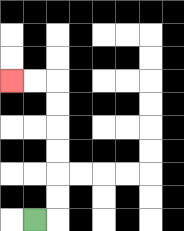{'start': '[1, 9]', 'end': '[0, 3]', 'path_directions': 'R,U,U,U,U,U,U,L,L', 'path_coordinates': '[[1, 9], [2, 9], [2, 8], [2, 7], [2, 6], [2, 5], [2, 4], [2, 3], [1, 3], [0, 3]]'}